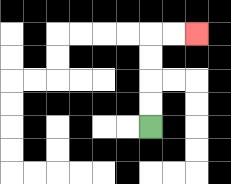{'start': '[6, 5]', 'end': '[8, 1]', 'path_directions': 'U,U,U,U,R,R', 'path_coordinates': '[[6, 5], [6, 4], [6, 3], [6, 2], [6, 1], [7, 1], [8, 1]]'}